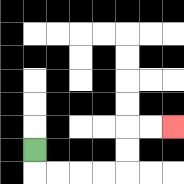{'start': '[1, 6]', 'end': '[7, 5]', 'path_directions': 'D,R,R,R,R,U,U,R,R', 'path_coordinates': '[[1, 6], [1, 7], [2, 7], [3, 7], [4, 7], [5, 7], [5, 6], [5, 5], [6, 5], [7, 5]]'}